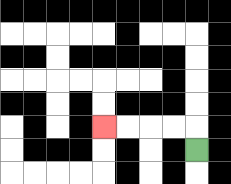{'start': '[8, 6]', 'end': '[4, 5]', 'path_directions': 'U,L,L,L,L', 'path_coordinates': '[[8, 6], [8, 5], [7, 5], [6, 5], [5, 5], [4, 5]]'}